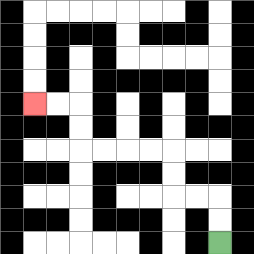{'start': '[9, 10]', 'end': '[1, 4]', 'path_directions': 'U,U,L,L,U,U,L,L,L,L,U,U,L,L', 'path_coordinates': '[[9, 10], [9, 9], [9, 8], [8, 8], [7, 8], [7, 7], [7, 6], [6, 6], [5, 6], [4, 6], [3, 6], [3, 5], [3, 4], [2, 4], [1, 4]]'}